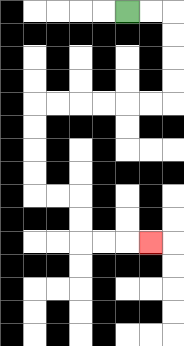{'start': '[5, 0]', 'end': '[6, 10]', 'path_directions': 'R,R,D,D,D,D,L,L,L,L,L,L,D,D,D,D,R,R,D,D,R,R,R', 'path_coordinates': '[[5, 0], [6, 0], [7, 0], [7, 1], [7, 2], [7, 3], [7, 4], [6, 4], [5, 4], [4, 4], [3, 4], [2, 4], [1, 4], [1, 5], [1, 6], [1, 7], [1, 8], [2, 8], [3, 8], [3, 9], [3, 10], [4, 10], [5, 10], [6, 10]]'}